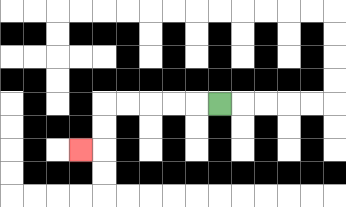{'start': '[9, 4]', 'end': '[3, 6]', 'path_directions': 'L,L,L,L,L,D,D,L', 'path_coordinates': '[[9, 4], [8, 4], [7, 4], [6, 4], [5, 4], [4, 4], [4, 5], [4, 6], [3, 6]]'}